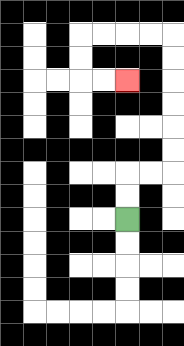{'start': '[5, 9]', 'end': '[5, 3]', 'path_directions': 'U,U,R,R,U,U,U,U,U,U,L,L,L,L,D,D,R,R', 'path_coordinates': '[[5, 9], [5, 8], [5, 7], [6, 7], [7, 7], [7, 6], [7, 5], [7, 4], [7, 3], [7, 2], [7, 1], [6, 1], [5, 1], [4, 1], [3, 1], [3, 2], [3, 3], [4, 3], [5, 3]]'}